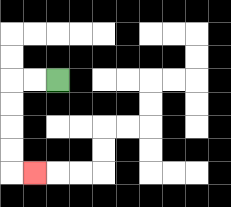{'start': '[2, 3]', 'end': '[1, 7]', 'path_directions': 'L,L,D,D,D,D,R', 'path_coordinates': '[[2, 3], [1, 3], [0, 3], [0, 4], [0, 5], [0, 6], [0, 7], [1, 7]]'}